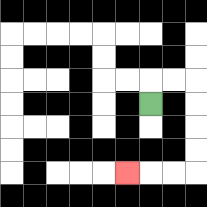{'start': '[6, 4]', 'end': '[5, 7]', 'path_directions': 'U,R,R,D,D,D,D,L,L,L', 'path_coordinates': '[[6, 4], [6, 3], [7, 3], [8, 3], [8, 4], [8, 5], [8, 6], [8, 7], [7, 7], [6, 7], [5, 7]]'}